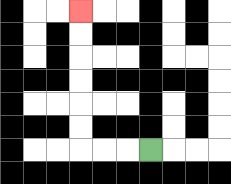{'start': '[6, 6]', 'end': '[3, 0]', 'path_directions': 'L,L,L,U,U,U,U,U,U', 'path_coordinates': '[[6, 6], [5, 6], [4, 6], [3, 6], [3, 5], [3, 4], [3, 3], [3, 2], [3, 1], [3, 0]]'}